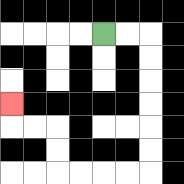{'start': '[4, 1]', 'end': '[0, 4]', 'path_directions': 'R,R,D,D,D,D,D,D,L,L,L,L,U,U,L,L,U', 'path_coordinates': '[[4, 1], [5, 1], [6, 1], [6, 2], [6, 3], [6, 4], [6, 5], [6, 6], [6, 7], [5, 7], [4, 7], [3, 7], [2, 7], [2, 6], [2, 5], [1, 5], [0, 5], [0, 4]]'}